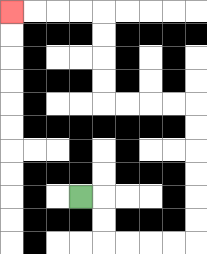{'start': '[3, 8]', 'end': '[0, 0]', 'path_directions': 'R,D,D,R,R,R,R,U,U,U,U,U,U,L,L,L,L,U,U,U,U,L,L,L,L', 'path_coordinates': '[[3, 8], [4, 8], [4, 9], [4, 10], [5, 10], [6, 10], [7, 10], [8, 10], [8, 9], [8, 8], [8, 7], [8, 6], [8, 5], [8, 4], [7, 4], [6, 4], [5, 4], [4, 4], [4, 3], [4, 2], [4, 1], [4, 0], [3, 0], [2, 0], [1, 0], [0, 0]]'}